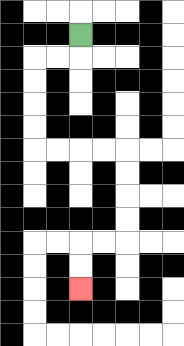{'start': '[3, 1]', 'end': '[3, 12]', 'path_directions': 'D,L,L,D,D,D,D,R,R,R,R,D,D,D,D,L,L,D,D', 'path_coordinates': '[[3, 1], [3, 2], [2, 2], [1, 2], [1, 3], [1, 4], [1, 5], [1, 6], [2, 6], [3, 6], [4, 6], [5, 6], [5, 7], [5, 8], [5, 9], [5, 10], [4, 10], [3, 10], [3, 11], [3, 12]]'}